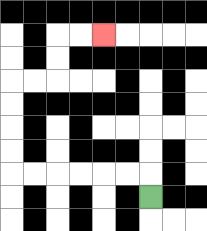{'start': '[6, 8]', 'end': '[4, 1]', 'path_directions': 'U,L,L,L,L,L,L,U,U,U,U,R,R,U,U,R,R', 'path_coordinates': '[[6, 8], [6, 7], [5, 7], [4, 7], [3, 7], [2, 7], [1, 7], [0, 7], [0, 6], [0, 5], [0, 4], [0, 3], [1, 3], [2, 3], [2, 2], [2, 1], [3, 1], [4, 1]]'}